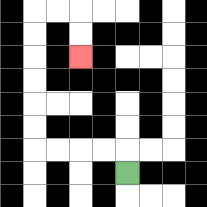{'start': '[5, 7]', 'end': '[3, 2]', 'path_directions': 'U,L,L,L,L,U,U,U,U,U,U,R,R,D,D', 'path_coordinates': '[[5, 7], [5, 6], [4, 6], [3, 6], [2, 6], [1, 6], [1, 5], [1, 4], [1, 3], [1, 2], [1, 1], [1, 0], [2, 0], [3, 0], [3, 1], [3, 2]]'}